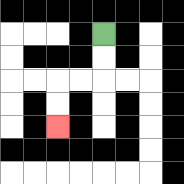{'start': '[4, 1]', 'end': '[2, 5]', 'path_directions': 'D,D,L,L,D,D', 'path_coordinates': '[[4, 1], [4, 2], [4, 3], [3, 3], [2, 3], [2, 4], [2, 5]]'}